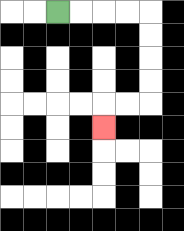{'start': '[2, 0]', 'end': '[4, 5]', 'path_directions': 'R,R,R,R,D,D,D,D,L,L,D', 'path_coordinates': '[[2, 0], [3, 0], [4, 0], [5, 0], [6, 0], [6, 1], [6, 2], [6, 3], [6, 4], [5, 4], [4, 4], [4, 5]]'}